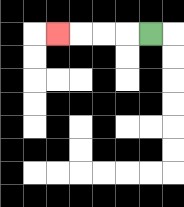{'start': '[6, 1]', 'end': '[2, 1]', 'path_directions': 'L,L,L,L', 'path_coordinates': '[[6, 1], [5, 1], [4, 1], [3, 1], [2, 1]]'}